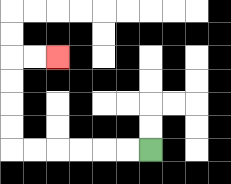{'start': '[6, 6]', 'end': '[2, 2]', 'path_directions': 'L,L,L,L,L,L,U,U,U,U,R,R', 'path_coordinates': '[[6, 6], [5, 6], [4, 6], [3, 6], [2, 6], [1, 6], [0, 6], [0, 5], [0, 4], [0, 3], [0, 2], [1, 2], [2, 2]]'}